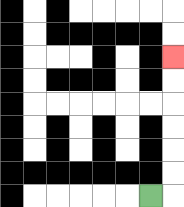{'start': '[6, 8]', 'end': '[7, 2]', 'path_directions': 'R,U,U,U,U,U,U', 'path_coordinates': '[[6, 8], [7, 8], [7, 7], [7, 6], [7, 5], [7, 4], [7, 3], [7, 2]]'}